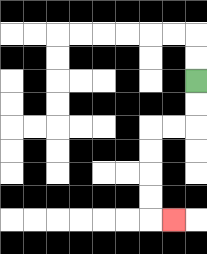{'start': '[8, 3]', 'end': '[7, 9]', 'path_directions': 'D,D,L,L,D,D,D,D,R', 'path_coordinates': '[[8, 3], [8, 4], [8, 5], [7, 5], [6, 5], [6, 6], [6, 7], [6, 8], [6, 9], [7, 9]]'}